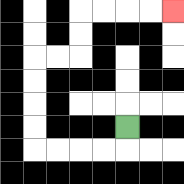{'start': '[5, 5]', 'end': '[7, 0]', 'path_directions': 'D,L,L,L,L,U,U,U,U,R,R,U,U,R,R,R,R', 'path_coordinates': '[[5, 5], [5, 6], [4, 6], [3, 6], [2, 6], [1, 6], [1, 5], [1, 4], [1, 3], [1, 2], [2, 2], [3, 2], [3, 1], [3, 0], [4, 0], [5, 0], [6, 0], [7, 0]]'}